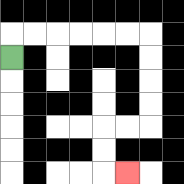{'start': '[0, 2]', 'end': '[5, 7]', 'path_directions': 'U,R,R,R,R,R,R,D,D,D,D,L,L,D,D,R', 'path_coordinates': '[[0, 2], [0, 1], [1, 1], [2, 1], [3, 1], [4, 1], [5, 1], [6, 1], [6, 2], [6, 3], [6, 4], [6, 5], [5, 5], [4, 5], [4, 6], [4, 7], [5, 7]]'}